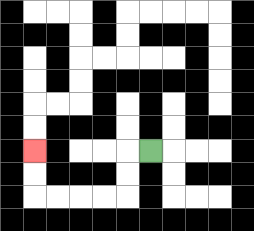{'start': '[6, 6]', 'end': '[1, 6]', 'path_directions': 'L,D,D,L,L,L,L,U,U', 'path_coordinates': '[[6, 6], [5, 6], [5, 7], [5, 8], [4, 8], [3, 8], [2, 8], [1, 8], [1, 7], [1, 6]]'}